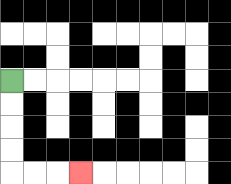{'start': '[0, 3]', 'end': '[3, 7]', 'path_directions': 'D,D,D,D,R,R,R', 'path_coordinates': '[[0, 3], [0, 4], [0, 5], [0, 6], [0, 7], [1, 7], [2, 7], [3, 7]]'}